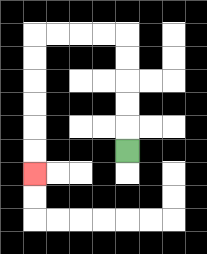{'start': '[5, 6]', 'end': '[1, 7]', 'path_directions': 'U,U,U,U,U,L,L,L,L,D,D,D,D,D,D', 'path_coordinates': '[[5, 6], [5, 5], [5, 4], [5, 3], [5, 2], [5, 1], [4, 1], [3, 1], [2, 1], [1, 1], [1, 2], [1, 3], [1, 4], [1, 5], [1, 6], [1, 7]]'}